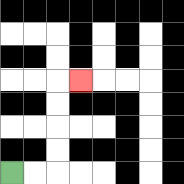{'start': '[0, 7]', 'end': '[3, 3]', 'path_directions': 'R,R,U,U,U,U,R', 'path_coordinates': '[[0, 7], [1, 7], [2, 7], [2, 6], [2, 5], [2, 4], [2, 3], [3, 3]]'}